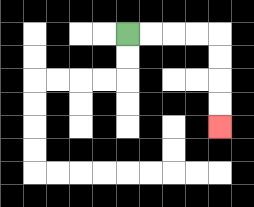{'start': '[5, 1]', 'end': '[9, 5]', 'path_directions': 'R,R,R,R,D,D,D,D', 'path_coordinates': '[[5, 1], [6, 1], [7, 1], [8, 1], [9, 1], [9, 2], [9, 3], [9, 4], [9, 5]]'}